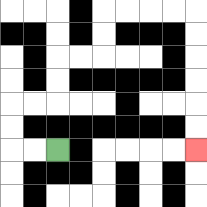{'start': '[2, 6]', 'end': '[8, 6]', 'path_directions': 'L,L,U,U,R,R,U,U,R,R,U,U,R,R,R,R,D,D,D,D,D,D', 'path_coordinates': '[[2, 6], [1, 6], [0, 6], [0, 5], [0, 4], [1, 4], [2, 4], [2, 3], [2, 2], [3, 2], [4, 2], [4, 1], [4, 0], [5, 0], [6, 0], [7, 0], [8, 0], [8, 1], [8, 2], [8, 3], [8, 4], [8, 5], [8, 6]]'}